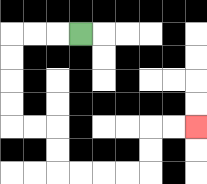{'start': '[3, 1]', 'end': '[8, 5]', 'path_directions': 'L,L,L,D,D,D,D,R,R,D,D,R,R,R,R,U,U,R,R', 'path_coordinates': '[[3, 1], [2, 1], [1, 1], [0, 1], [0, 2], [0, 3], [0, 4], [0, 5], [1, 5], [2, 5], [2, 6], [2, 7], [3, 7], [4, 7], [5, 7], [6, 7], [6, 6], [6, 5], [7, 5], [8, 5]]'}